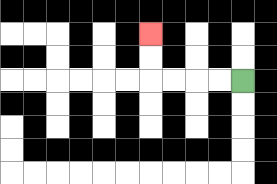{'start': '[10, 3]', 'end': '[6, 1]', 'path_directions': 'L,L,L,L,U,U', 'path_coordinates': '[[10, 3], [9, 3], [8, 3], [7, 3], [6, 3], [6, 2], [6, 1]]'}